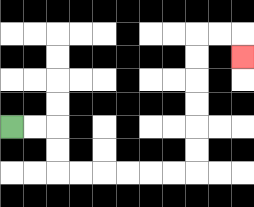{'start': '[0, 5]', 'end': '[10, 2]', 'path_directions': 'R,R,D,D,R,R,R,R,R,R,U,U,U,U,U,U,R,R,D', 'path_coordinates': '[[0, 5], [1, 5], [2, 5], [2, 6], [2, 7], [3, 7], [4, 7], [5, 7], [6, 7], [7, 7], [8, 7], [8, 6], [8, 5], [8, 4], [8, 3], [8, 2], [8, 1], [9, 1], [10, 1], [10, 2]]'}